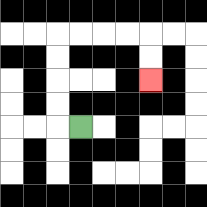{'start': '[3, 5]', 'end': '[6, 3]', 'path_directions': 'L,U,U,U,U,R,R,R,R,D,D', 'path_coordinates': '[[3, 5], [2, 5], [2, 4], [2, 3], [2, 2], [2, 1], [3, 1], [4, 1], [5, 1], [6, 1], [6, 2], [6, 3]]'}